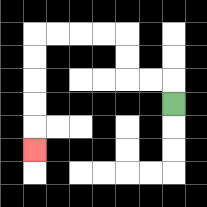{'start': '[7, 4]', 'end': '[1, 6]', 'path_directions': 'U,L,L,U,U,L,L,L,L,D,D,D,D,D', 'path_coordinates': '[[7, 4], [7, 3], [6, 3], [5, 3], [5, 2], [5, 1], [4, 1], [3, 1], [2, 1], [1, 1], [1, 2], [1, 3], [1, 4], [1, 5], [1, 6]]'}